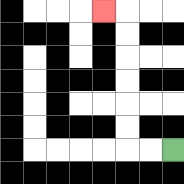{'start': '[7, 6]', 'end': '[4, 0]', 'path_directions': 'L,L,U,U,U,U,U,U,L', 'path_coordinates': '[[7, 6], [6, 6], [5, 6], [5, 5], [5, 4], [5, 3], [5, 2], [5, 1], [5, 0], [4, 0]]'}